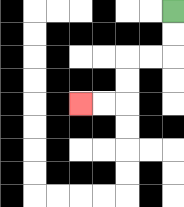{'start': '[7, 0]', 'end': '[3, 4]', 'path_directions': 'D,D,L,L,D,D,L,L', 'path_coordinates': '[[7, 0], [7, 1], [7, 2], [6, 2], [5, 2], [5, 3], [5, 4], [4, 4], [3, 4]]'}